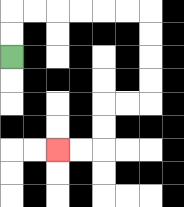{'start': '[0, 2]', 'end': '[2, 6]', 'path_directions': 'U,U,R,R,R,R,R,R,D,D,D,D,L,L,D,D,L,L', 'path_coordinates': '[[0, 2], [0, 1], [0, 0], [1, 0], [2, 0], [3, 0], [4, 0], [5, 0], [6, 0], [6, 1], [6, 2], [6, 3], [6, 4], [5, 4], [4, 4], [4, 5], [4, 6], [3, 6], [2, 6]]'}